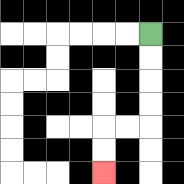{'start': '[6, 1]', 'end': '[4, 7]', 'path_directions': 'D,D,D,D,L,L,D,D', 'path_coordinates': '[[6, 1], [6, 2], [6, 3], [6, 4], [6, 5], [5, 5], [4, 5], [4, 6], [4, 7]]'}